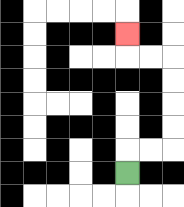{'start': '[5, 7]', 'end': '[5, 1]', 'path_directions': 'U,R,R,U,U,U,U,L,L,U', 'path_coordinates': '[[5, 7], [5, 6], [6, 6], [7, 6], [7, 5], [7, 4], [7, 3], [7, 2], [6, 2], [5, 2], [5, 1]]'}